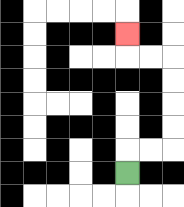{'start': '[5, 7]', 'end': '[5, 1]', 'path_directions': 'U,R,R,U,U,U,U,L,L,U', 'path_coordinates': '[[5, 7], [5, 6], [6, 6], [7, 6], [7, 5], [7, 4], [7, 3], [7, 2], [6, 2], [5, 2], [5, 1]]'}